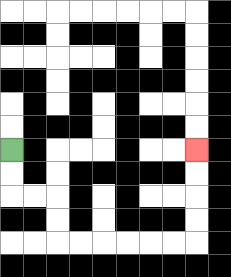{'start': '[0, 6]', 'end': '[8, 6]', 'path_directions': 'D,D,R,R,D,D,R,R,R,R,R,R,U,U,U,U', 'path_coordinates': '[[0, 6], [0, 7], [0, 8], [1, 8], [2, 8], [2, 9], [2, 10], [3, 10], [4, 10], [5, 10], [6, 10], [7, 10], [8, 10], [8, 9], [8, 8], [8, 7], [8, 6]]'}